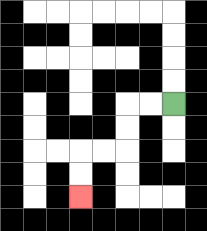{'start': '[7, 4]', 'end': '[3, 8]', 'path_directions': 'L,L,D,D,L,L,D,D', 'path_coordinates': '[[7, 4], [6, 4], [5, 4], [5, 5], [5, 6], [4, 6], [3, 6], [3, 7], [3, 8]]'}